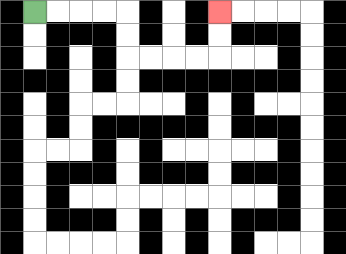{'start': '[1, 0]', 'end': '[9, 0]', 'path_directions': 'R,R,R,R,D,D,R,R,R,R,U,U', 'path_coordinates': '[[1, 0], [2, 0], [3, 0], [4, 0], [5, 0], [5, 1], [5, 2], [6, 2], [7, 2], [8, 2], [9, 2], [9, 1], [9, 0]]'}